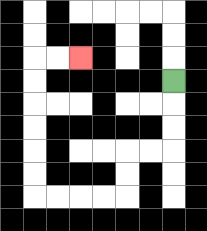{'start': '[7, 3]', 'end': '[3, 2]', 'path_directions': 'D,D,D,L,L,D,D,L,L,L,L,U,U,U,U,U,U,R,R', 'path_coordinates': '[[7, 3], [7, 4], [7, 5], [7, 6], [6, 6], [5, 6], [5, 7], [5, 8], [4, 8], [3, 8], [2, 8], [1, 8], [1, 7], [1, 6], [1, 5], [1, 4], [1, 3], [1, 2], [2, 2], [3, 2]]'}